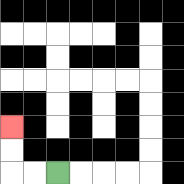{'start': '[2, 7]', 'end': '[0, 5]', 'path_directions': 'L,L,U,U', 'path_coordinates': '[[2, 7], [1, 7], [0, 7], [0, 6], [0, 5]]'}